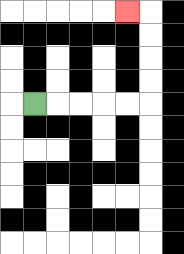{'start': '[1, 4]', 'end': '[5, 0]', 'path_directions': 'R,R,R,R,R,U,U,U,U,L', 'path_coordinates': '[[1, 4], [2, 4], [3, 4], [4, 4], [5, 4], [6, 4], [6, 3], [6, 2], [6, 1], [6, 0], [5, 0]]'}